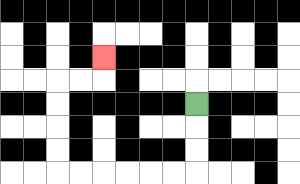{'start': '[8, 4]', 'end': '[4, 2]', 'path_directions': 'D,D,D,L,L,L,L,L,L,U,U,U,U,R,R,U', 'path_coordinates': '[[8, 4], [8, 5], [8, 6], [8, 7], [7, 7], [6, 7], [5, 7], [4, 7], [3, 7], [2, 7], [2, 6], [2, 5], [2, 4], [2, 3], [3, 3], [4, 3], [4, 2]]'}